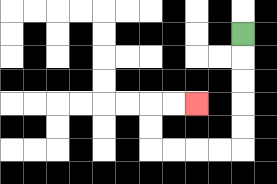{'start': '[10, 1]', 'end': '[8, 4]', 'path_directions': 'D,D,D,D,D,L,L,L,L,U,U,R,R', 'path_coordinates': '[[10, 1], [10, 2], [10, 3], [10, 4], [10, 5], [10, 6], [9, 6], [8, 6], [7, 6], [6, 6], [6, 5], [6, 4], [7, 4], [8, 4]]'}